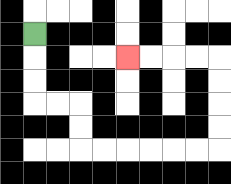{'start': '[1, 1]', 'end': '[5, 2]', 'path_directions': 'D,D,D,R,R,D,D,R,R,R,R,R,R,U,U,U,U,L,L,L,L', 'path_coordinates': '[[1, 1], [1, 2], [1, 3], [1, 4], [2, 4], [3, 4], [3, 5], [3, 6], [4, 6], [5, 6], [6, 6], [7, 6], [8, 6], [9, 6], [9, 5], [9, 4], [9, 3], [9, 2], [8, 2], [7, 2], [6, 2], [5, 2]]'}